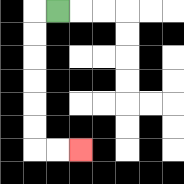{'start': '[2, 0]', 'end': '[3, 6]', 'path_directions': 'L,D,D,D,D,D,D,R,R', 'path_coordinates': '[[2, 0], [1, 0], [1, 1], [1, 2], [1, 3], [1, 4], [1, 5], [1, 6], [2, 6], [3, 6]]'}